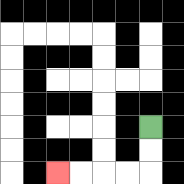{'start': '[6, 5]', 'end': '[2, 7]', 'path_directions': 'D,D,L,L,L,L', 'path_coordinates': '[[6, 5], [6, 6], [6, 7], [5, 7], [4, 7], [3, 7], [2, 7]]'}